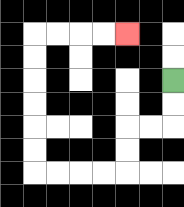{'start': '[7, 3]', 'end': '[5, 1]', 'path_directions': 'D,D,L,L,D,D,L,L,L,L,U,U,U,U,U,U,R,R,R,R', 'path_coordinates': '[[7, 3], [7, 4], [7, 5], [6, 5], [5, 5], [5, 6], [5, 7], [4, 7], [3, 7], [2, 7], [1, 7], [1, 6], [1, 5], [1, 4], [1, 3], [1, 2], [1, 1], [2, 1], [3, 1], [4, 1], [5, 1]]'}